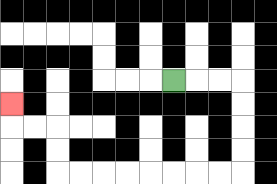{'start': '[7, 3]', 'end': '[0, 4]', 'path_directions': 'R,R,R,D,D,D,D,L,L,L,L,L,L,L,L,U,U,L,L,U', 'path_coordinates': '[[7, 3], [8, 3], [9, 3], [10, 3], [10, 4], [10, 5], [10, 6], [10, 7], [9, 7], [8, 7], [7, 7], [6, 7], [5, 7], [4, 7], [3, 7], [2, 7], [2, 6], [2, 5], [1, 5], [0, 5], [0, 4]]'}